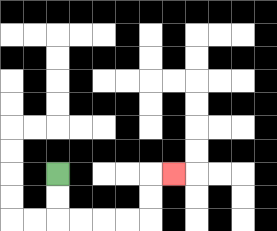{'start': '[2, 7]', 'end': '[7, 7]', 'path_directions': 'D,D,R,R,R,R,U,U,R', 'path_coordinates': '[[2, 7], [2, 8], [2, 9], [3, 9], [4, 9], [5, 9], [6, 9], [6, 8], [6, 7], [7, 7]]'}